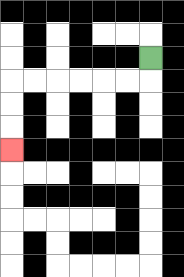{'start': '[6, 2]', 'end': '[0, 6]', 'path_directions': 'D,L,L,L,L,L,L,D,D,D', 'path_coordinates': '[[6, 2], [6, 3], [5, 3], [4, 3], [3, 3], [2, 3], [1, 3], [0, 3], [0, 4], [0, 5], [0, 6]]'}